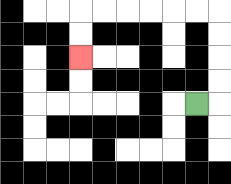{'start': '[8, 4]', 'end': '[3, 2]', 'path_directions': 'R,U,U,U,U,L,L,L,L,L,L,D,D', 'path_coordinates': '[[8, 4], [9, 4], [9, 3], [9, 2], [9, 1], [9, 0], [8, 0], [7, 0], [6, 0], [5, 0], [4, 0], [3, 0], [3, 1], [3, 2]]'}